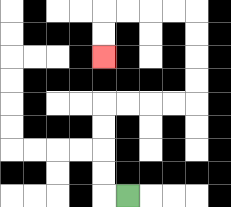{'start': '[5, 8]', 'end': '[4, 2]', 'path_directions': 'L,U,U,U,U,R,R,R,R,U,U,U,U,L,L,L,L,D,D', 'path_coordinates': '[[5, 8], [4, 8], [4, 7], [4, 6], [4, 5], [4, 4], [5, 4], [6, 4], [7, 4], [8, 4], [8, 3], [8, 2], [8, 1], [8, 0], [7, 0], [6, 0], [5, 0], [4, 0], [4, 1], [4, 2]]'}